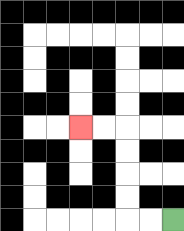{'start': '[7, 9]', 'end': '[3, 5]', 'path_directions': 'L,L,U,U,U,U,L,L', 'path_coordinates': '[[7, 9], [6, 9], [5, 9], [5, 8], [5, 7], [5, 6], [5, 5], [4, 5], [3, 5]]'}